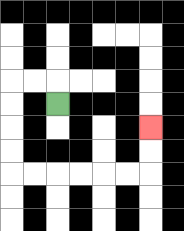{'start': '[2, 4]', 'end': '[6, 5]', 'path_directions': 'U,L,L,D,D,D,D,R,R,R,R,R,R,U,U', 'path_coordinates': '[[2, 4], [2, 3], [1, 3], [0, 3], [0, 4], [0, 5], [0, 6], [0, 7], [1, 7], [2, 7], [3, 7], [4, 7], [5, 7], [6, 7], [6, 6], [6, 5]]'}